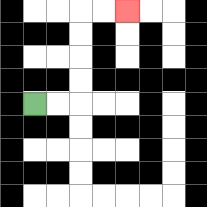{'start': '[1, 4]', 'end': '[5, 0]', 'path_directions': 'R,R,U,U,U,U,R,R', 'path_coordinates': '[[1, 4], [2, 4], [3, 4], [3, 3], [3, 2], [3, 1], [3, 0], [4, 0], [5, 0]]'}